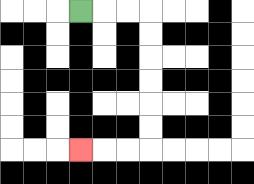{'start': '[3, 0]', 'end': '[3, 6]', 'path_directions': 'R,R,R,D,D,D,D,D,D,L,L,L', 'path_coordinates': '[[3, 0], [4, 0], [5, 0], [6, 0], [6, 1], [6, 2], [6, 3], [6, 4], [6, 5], [6, 6], [5, 6], [4, 6], [3, 6]]'}